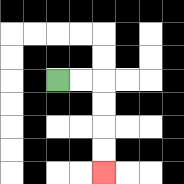{'start': '[2, 3]', 'end': '[4, 7]', 'path_directions': 'R,R,D,D,D,D', 'path_coordinates': '[[2, 3], [3, 3], [4, 3], [4, 4], [4, 5], [4, 6], [4, 7]]'}